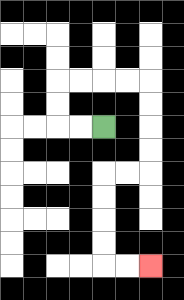{'start': '[4, 5]', 'end': '[6, 11]', 'path_directions': 'L,L,U,U,R,R,R,R,D,D,D,D,L,L,D,D,D,D,R,R', 'path_coordinates': '[[4, 5], [3, 5], [2, 5], [2, 4], [2, 3], [3, 3], [4, 3], [5, 3], [6, 3], [6, 4], [6, 5], [6, 6], [6, 7], [5, 7], [4, 7], [4, 8], [4, 9], [4, 10], [4, 11], [5, 11], [6, 11]]'}